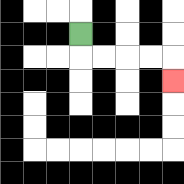{'start': '[3, 1]', 'end': '[7, 3]', 'path_directions': 'D,R,R,R,R,D', 'path_coordinates': '[[3, 1], [3, 2], [4, 2], [5, 2], [6, 2], [7, 2], [7, 3]]'}